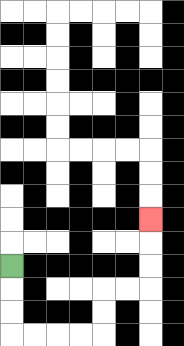{'start': '[0, 11]', 'end': '[6, 9]', 'path_directions': 'D,D,D,R,R,R,R,U,U,R,R,U,U,U', 'path_coordinates': '[[0, 11], [0, 12], [0, 13], [0, 14], [1, 14], [2, 14], [3, 14], [4, 14], [4, 13], [4, 12], [5, 12], [6, 12], [6, 11], [6, 10], [6, 9]]'}